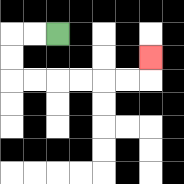{'start': '[2, 1]', 'end': '[6, 2]', 'path_directions': 'L,L,D,D,R,R,R,R,R,R,U', 'path_coordinates': '[[2, 1], [1, 1], [0, 1], [0, 2], [0, 3], [1, 3], [2, 3], [3, 3], [4, 3], [5, 3], [6, 3], [6, 2]]'}